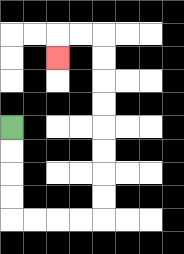{'start': '[0, 5]', 'end': '[2, 2]', 'path_directions': 'D,D,D,D,R,R,R,R,U,U,U,U,U,U,U,U,L,L,D', 'path_coordinates': '[[0, 5], [0, 6], [0, 7], [0, 8], [0, 9], [1, 9], [2, 9], [3, 9], [4, 9], [4, 8], [4, 7], [4, 6], [4, 5], [4, 4], [4, 3], [4, 2], [4, 1], [3, 1], [2, 1], [2, 2]]'}